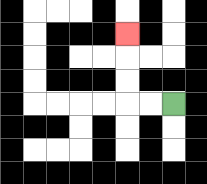{'start': '[7, 4]', 'end': '[5, 1]', 'path_directions': 'L,L,U,U,U', 'path_coordinates': '[[7, 4], [6, 4], [5, 4], [5, 3], [5, 2], [5, 1]]'}